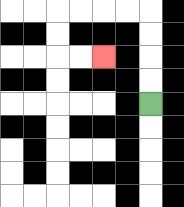{'start': '[6, 4]', 'end': '[4, 2]', 'path_directions': 'U,U,U,U,L,L,L,L,D,D,R,R', 'path_coordinates': '[[6, 4], [6, 3], [6, 2], [6, 1], [6, 0], [5, 0], [4, 0], [3, 0], [2, 0], [2, 1], [2, 2], [3, 2], [4, 2]]'}